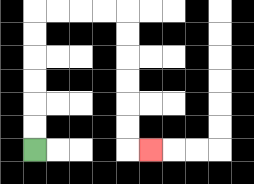{'start': '[1, 6]', 'end': '[6, 6]', 'path_directions': 'U,U,U,U,U,U,R,R,R,R,D,D,D,D,D,D,R', 'path_coordinates': '[[1, 6], [1, 5], [1, 4], [1, 3], [1, 2], [1, 1], [1, 0], [2, 0], [3, 0], [4, 0], [5, 0], [5, 1], [5, 2], [5, 3], [5, 4], [5, 5], [5, 6], [6, 6]]'}